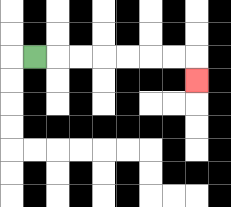{'start': '[1, 2]', 'end': '[8, 3]', 'path_directions': 'R,R,R,R,R,R,R,D', 'path_coordinates': '[[1, 2], [2, 2], [3, 2], [4, 2], [5, 2], [6, 2], [7, 2], [8, 2], [8, 3]]'}